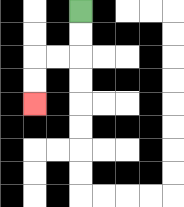{'start': '[3, 0]', 'end': '[1, 4]', 'path_directions': 'D,D,L,L,D,D', 'path_coordinates': '[[3, 0], [3, 1], [3, 2], [2, 2], [1, 2], [1, 3], [1, 4]]'}